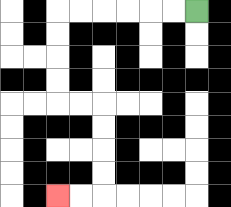{'start': '[8, 0]', 'end': '[2, 8]', 'path_directions': 'L,L,L,L,L,L,D,D,D,D,R,R,D,D,D,D,L,L', 'path_coordinates': '[[8, 0], [7, 0], [6, 0], [5, 0], [4, 0], [3, 0], [2, 0], [2, 1], [2, 2], [2, 3], [2, 4], [3, 4], [4, 4], [4, 5], [4, 6], [4, 7], [4, 8], [3, 8], [2, 8]]'}